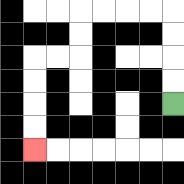{'start': '[7, 4]', 'end': '[1, 6]', 'path_directions': 'U,U,U,U,L,L,L,L,D,D,L,L,D,D,D,D', 'path_coordinates': '[[7, 4], [7, 3], [7, 2], [7, 1], [7, 0], [6, 0], [5, 0], [4, 0], [3, 0], [3, 1], [3, 2], [2, 2], [1, 2], [1, 3], [1, 4], [1, 5], [1, 6]]'}